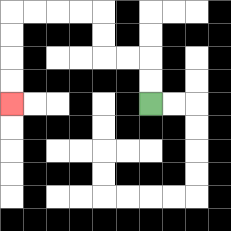{'start': '[6, 4]', 'end': '[0, 4]', 'path_directions': 'U,U,L,L,U,U,L,L,L,L,D,D,D,D', 'path_coordinates': '[[6, 4], [6, 3], [6, 2], [5, 2], [4, 2], [4, 1], [4, 0], [3, 0], [2, 0], [1, 0], [0, 0], [0, 1], [0, 2], [0, 3], [0, 4]]'}